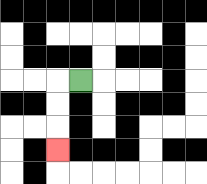{'start': '[3, 3]', 'end': '[2, 6]', 'path_directions': 'L,D,D,D', 'path_coordinates': '[[3, 3], [2, 3], [2, 4], [2, 5], [2, 6]]'}